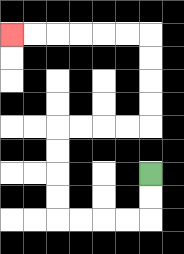{'start': '[6, 7]', 'end': '[0, 1]', 'path_directions': 'D,D,L,L,L,L,U,U,U,U,R,R,R,R,U,U,U,U,L,L,L,L,L,L', 'path_coordinates': '[[6, 7], [6, 8], [6, 9], [5, 9], [4, 9], [3, 9], [2, 9], [2, 8], [2, 7], [2, 6], [2, 5], [3, 5], [4, 5], [5, 5], [6, 5], [6, 4], [6, 3], [6, 2], [6, 1], [5, 1], [4, 1], [3, 1], [2, 1], [1, 1], [0, 1]]'}